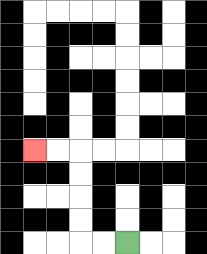{'start': '[5, 10]', 'end': '[1, 6]', 'path_directions': 'L,L,U,U,U,U,L,L', 'path_coordinates': '[[5, 10], [4, 10], [3, 10], [3, 9], [3, 8], [3, 7], [3, 6], [2, 6], [1, 6]]'}